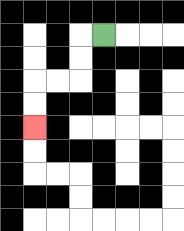{'start': '[4, 1]', 'end': '[1, 5]', 'path_directions': 'L,D,D,L,L,D,D', 'path_coordinates': '[[4, 1], [3, 1], [3, 2], [3, 3], [2, 3], [1, 3], [1, 4], [1, 5]]'}